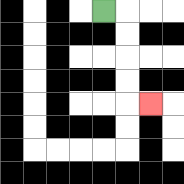{'start': '[4, 0]', 'end': '[6, 4]', 'path_directions': 'R,D,D,D,D,R', 'path_coordinates': '[[4, 0], [5, 0], [5, 1], [5, 2], [5, 3], [5, 4], [6, 4]]'}